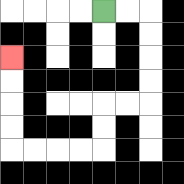{'start': '[4, 0]', 'end': '[0, 2]', 'path_directions': 'R,R,D,D,D,D,L,L,D,D,L,L,L,L,U,U,U,U', 'path_coordinates': '[[4, 0], [5, 0], [6, 0], [6, 1], [6, 2], [6, 3], [6, 4], [5, 4], [4, 4], [4, 5], [4, 6], [3, 6], [2, 6], [1, 6], [0, 6], [0, 5], [0, 4], [0, 3], [0, 2]]'}